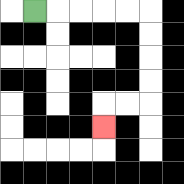{'start': '[1, 0]', 'end': '[4, 5]', 'path_directions': 'R,R,R,R,R,D,D,D,D,L,L,D', 'path_coordinates': '[[1, 0], [2, 0], [3, 0], [4, 0], [5, 0], [6, 0], [6, 1], [6, 2], [6, 3], [6, 4], [5, 4], [4, 4], [4, 5]]'}